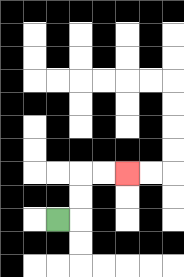{'start': '[2, 9]', 'end': '[5, 7]', 'path_directions': 'R,U,U,R,R', 'path_coordinates': '[[2, 9], [3, 9], [3, 8], [3, 7], [4, 7], [5, 7]]'}